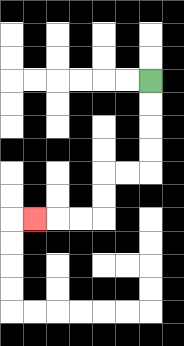{'start': '[6, 3]', 'end': '[1, 9]', 'path_directions': 'D,D,D,D,L,L,D,D,L,L,L', 'path_coordinates': '[[6, 3], [6, 4], [6, 5], [6, 6], [6, 7], [5, 7], [4, 7], [4, 8], [4, 9], [3, 9], [2, 9], [1, 9]]'}